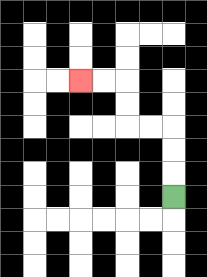{'start': '[7, 8]', 'end': '[3, 3]', 'path_directions': 'U,U,U,L,L,U,U,L,L', 'path_coordinates': '[[7, 8], [7, 7], [7, 6], [7, 5], [6, 5], [5, 5], [5, 4], [5, 3], [4, 3], [3, 3]]'}